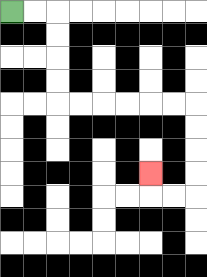{'start': '[0, 0]', 'end': '[6, 7]', 'path_directions': 'R,R,D,D,D,D,R,R,R,R,R,R,D,D,D,D,L,L,U', 'path_coordinates': '[[0, 0], [1, 0], [2, 0], [2, 1], [2, 2], [2, 3], [2, 4], [3, 4], [4, 4], [5, 4], [6, 4], [7, 4], [8, 4], [8, 5], [8, 6], [8, 7], [8, 8], [7, 8], [6, 8], [6, 7]]'}